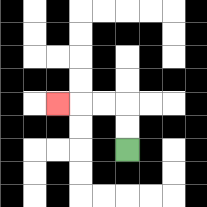{'start': '[5, 6]', 'end': '[2, 4]', 'path_directions': 'U,U,L,L,L', 'path_coordinates': '[[5, 6], [5, 5], [5, 4], [4, 4], [3, 4], [2, 4]]'}